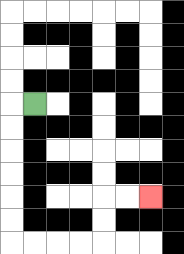{'start': '[1, 4]', 'end': '[6, 8]', 'path_directions': 'L,D,D,D,D,D,D,R,R,R,R,U,U,R,R', 'path_coordinates': '[[1, 4], [0, 4], [0, 5], [0, 6], [0, 7], [0, 8], [0, 9], [0, 10], [1, 10], [2, 10], [3, 10], [4, 10], [4, 9], [4, 8], [5, 8], [6, 8]]'}